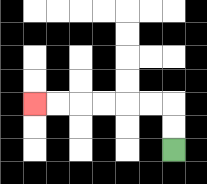{'start': '[7, 6]', 'end': '[1, 4]', 'path_directions': 'U,U,L,L,L,L,L,L', 'path_coordinates': '[[7, 6], [7, 5], [7, 4], [6, 4], [5, 4], [4, 4], [3, 4], [2, 4], [1, 4]]'}